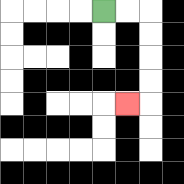{'start': '[4, 0]', 'end': '[5, 4]', 'path_directions': 'R,R,D,D,D,D,L', 'path_coordinates': '[[4, 0], [5, 0], [6, 0], [6, 1], [6, 2], [6, 3], [6, 4], [5, 4]]'}